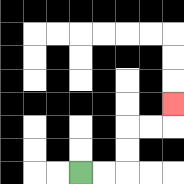{'start': '[3, 7]', 'end': '[7, 4]', 'path_directions': 'R,R,U,U,R,R,U', 'path_coordinates': '[[3, 7], [4, 7], [5, 7], [5, 6], [5, 5], [6, 5], [7, 5], [7, 4]]'}